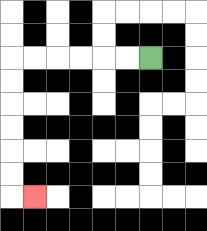{'start': '[6, 2]', 'end': '[1, 8]', 'path_directions': 'L,L,L,L,L,L,D,D,D,D,D,D,R', 'path_coordinates': '[[6, 2], [5, 2], [4, 2], [3, 2], [2, 2], [1, 2], [0, 2], [0, 3], [0, 4], [0, 5], [0, 6], [0, 7], [0, 8], [1, 8]]'}